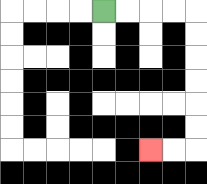{'start': '[4, 0]', 'end': '[6, 6]', 'path_directions': 'R,R,R,R,D,D,D,D,D,D,L,L', 'path_coordinates': '[[4, 0], [5, 0], [6, 0], [7, 0], [8, 0], [8, 1], [8, 2], [8, 3], [8, 4], [8, 5], [8, 6], [7, 6], [6, 6]]'}